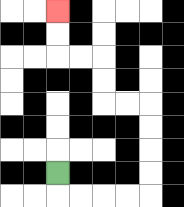{'start': '[2, 7]', 'end': '[2, 0]', 'path_directions': 'D,R,R,R,R,U,U,U,U,L,L,U,U,L,L,U,U', 'path_coordinates': '[[2, 7], [2, 8], [3, 8], [4, 8], [5, 8], [6, 8], [6, 7], [6, 6], [6, 5], [6, 4], [5, 4], [4, 4], [4, 3], [4, 2], [3, 2], [2, 2], [2, 1], [2, 0]]'}